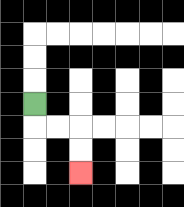{'start': '[1, 4]', 'end': '[3, 7]', 'path_directions': 'D,R,R,D,D', 'path_coordinates': '[[1, 4], [1, 5], [2, 5], [3, 5], [3, 6], [3, 7]]'}